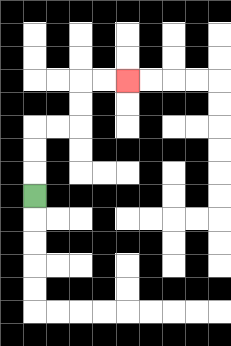{'start': '[1, 8]', 'end': '[5, 3]', 'path_directions': 'U,U,U,R,R,U,U,R,R', 'path_coordinates': '[[1, 8], [1, 7], [1, 6], [1, 5], [2, 5], [3, 5], [3, 4], [3, 3], [4, 3], [5, 3]]'}